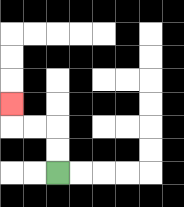{'start': '[2, 7]', 'end': '[0, 4]', 'path_directions': 'U,U,L,L,U', 'path_coordinates': '[[2, 7], [2, 6], [2, 5], [1, 5], [0, 5], [0, 4]]'}